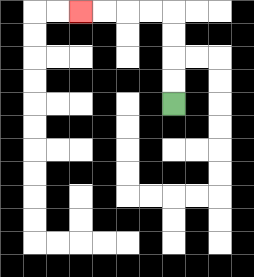{'start': '[7, 4]', 'end': '[3, 0]', 'path_directions': 'U,U,U,U,L,L,L,L', 'path_coordinates': '[[7, 4], [7, 3], [7, 2], [7, 1], [7, 0], [6, 0], [5, 0], [4, 0], [3, 0]]'}